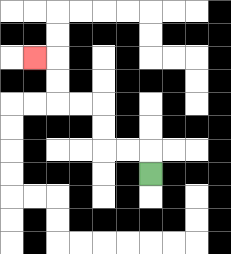{'start': '[6, 7]', 'end': '[1, 2]', 'path_directions': 'U,L,L,U,U,L,L,U,U,L', 'path_coordinates': '[[6, 7], [6, 6], [5, 6], [4, 6], [4, 5], [4, 4], [3, 4], [2, 4], [2, 3], [2, 2], [1, 2]]'}